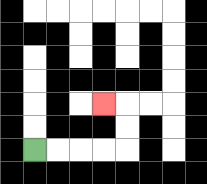{'start': '[1, 6]', 'end': '[4, 4]', 'path_directions': 'R,R,R,R,U,U,L', 'path_coordinates': '[[1, 6], [2, 6], [3, 6], [4, 6], [5, 6], [5, 5], [5, 4], [4, 4]]'}